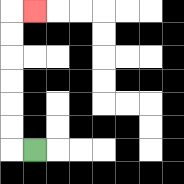{'start': '[1, 6]', 'end': '[1, 0]', 'path_directions': 'L,U,U,U,U,U,U,R', 'path_coordinates': '[[1, 6], [0, 6], [0, 5], [0, 4], [0, 3], [0, 2], [0, 1], [0, 0], [1, 0]]'}